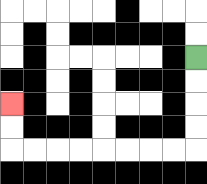{'start': '[8, 2]', 'end': '[0, 4]', 'path_directions': 'D,D,D,D,L,L,L,L,L,L,L,L,U,U', 'path_coordinates': '[[8, 2], [8, 3], [8, 4], [8, 5], [8, 6], [7, 6], [6, 6], [5, 6], [4, 6], [3, 6], [2, 6], [1, 6], [0, 6], [0, 5], [0, 4]]'}